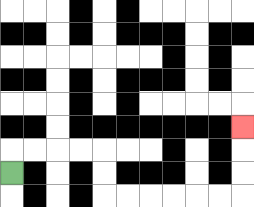{'start': '[0, 7]', 'end': '[10, 5]', 'path_directions': 'U,R,R,R,R,D,D,R,R,R,R,R,R,U,U,U', 'path_coordinates': '[[0, 7], [0, 6], [1, 6], [2, 6], [3, 6], [4, 6], [4, 7], [4, 8], [5, 8], [6, 8], [7, 8], [8, 8], [9, 8], [10, 8], [10, 7], [10, 6], [10, 5]]'}